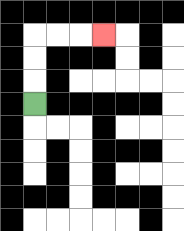{'start': '[1, 4]', 'end': '[4, 1]', 'path_directions': 'U,U,U,R,R,R', 'path_coordinates': '[[1, 4], [1, 3], [1, 2], [1, 1], [2, 1], [3, 1], [4, 1]]'}